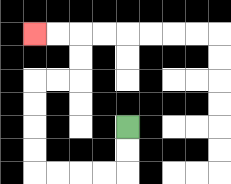{'start': '[5, 5]', 'end': '[1, 1]', 'path_directions': 'D,D,L,L,L,L,U,U,U,U,R,R,U,U,L,L', 'path_coordinates': '[[5, 5], [5, 6], [5, 7], [4, 7], [3, 7], [2, 7], [1, 7], [1, 6], [1, 5], [1, 4], [1, 3], [2, 3], [3, 3], [3, 2], [3, 1], [2, 1], [1, 1]]'}